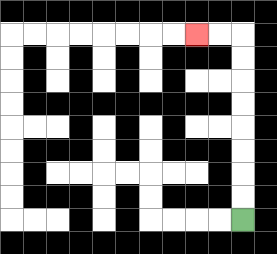{'start': '[10, 9]', 'end': '[8, 1]', 'path_directions': 'U,U,U,U,U,U,U,U,L,L', 'path_coordinates': '[[10, 9], [10, 8], [10, 7], [10, 6], [10, 5], [10, 4], [10, 3], [10, 2], [10, 1], [9, 1], [8, 1]]'}